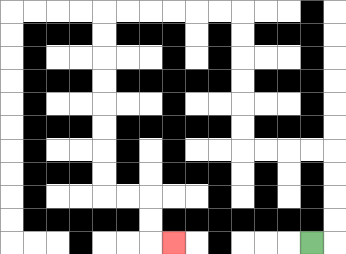{'start': '[13, 10]', 'end': '[7, 10]', 'path_directions': 'R,U,U,U,U,L,L,L,L,U,U,U,U,U,U,L,L,L,L,L,L,D,D,D,D,D,D,D,D,R,R,D,D,R', 'path_coordinates': '[[13, 10], [14, 10], [14, 9], [14, 8], [14, 7], [14, 6], [13, 6], [12, 6], [11, 6], [10, 6], [10, 5], [10, 4], [10, 3], [10, 2], [10, 1], [10, 0], [9, 0], [8, 0], [7, 0], [6, 0], [5, 0], [4, 0], [4, 1], [4, 2], [4, 3], [4, 4], [4, 5], [4, 6], [4, 7], [4, 8], [5, 8], [6, 8], [6, 9], [6, 10], [7, 10]]'}